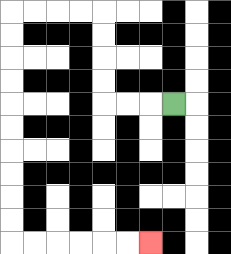{'start': '[7, 4]', 'end': '[6, 10]', 'path_directions': 'L,L,L,U,U,U,U,L,L,L,L,D,D,D,D,D,D,D,D,D,D,R,R,R,R,R,R', 'path_coordinates': '[[7, 4], [6, 4], [5, 4], [4, 4], [4, 3], [4, 2], [4, 1], [4, 0], [3, 0], [2, 0], [1, 0], [0, 0], [0, 1], [0, 2], [0, 3], [0, 4], [0, 5], [0, 6], [0, 7], [0, 8], [0, 9], [0, 10], [1, 10], [2, 10], [3, 10], [4, 10], [5, 10], [6, 10]]'}